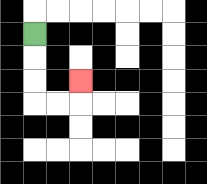{'start': '[1, 1]', 'end': '[3, 3]', 'path_directions': 'D,D,D,R,R,U', 'path_coordinates': '[[1, 1], [1, 2], [1, 3], [1, 4], [2, 4], [3, 4], [3, 3]]'}